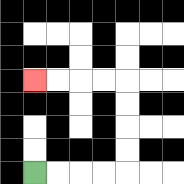{'start': '[1, 7]', 'end': '[1, 3]', 'path_directions': 'R,R,R,R,U,U,U,U,L,L,L,L', 'path_coordinates': '[[1, 7], [2, 7], [3, 7], [4, 7], [5, 7], [5, 6], [5, 5], [5, 4], [5, 3], [4, 3], [3, 3], [2, 3], [1, 3]]'}